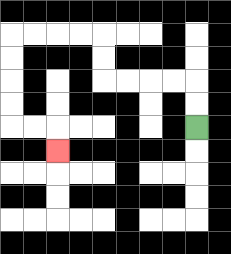{'start': '[8, 5]', 'end': '[2, 6]', 'path_directions': 'U,U,L,L,L,L,U,U,L,L,L,L,D,D,D,D,R,R,D', 'path_coordinates': '[[8, 5], [8, 4], [8, 3], [7, 3], [6, 3], [5, 3], [4, 3], [4, 2], [4, 1], [3, 1], [2, 1], [1, 1], [0, 1], [0, 2], [0, 3], [0, 4], [0, 5], [1, 5], [2, 5], [2, 6]]'}